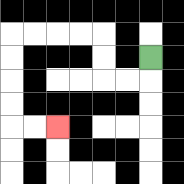{'start': '[6, 2]', 'end': '[2, 5]', 'path_directions': 'D,L,L,U,U,L,L,L,L,D,D,D,D,R,R', 'path_coordinates': '[[6, 2], [6, 3], [5, 3], [4, 3], [4, 2], [4, 1], [3, 1], [2, 1], [1, 1], [0, 1], [0, 2], [0, 3], [0, 4], [0, 5], [1, 5], [2, 5]]'}